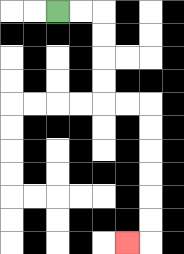{'start': '[2, 0]', 'end': '[5, 10]', 'path_directions': 'R,R,D,D,D,D,R,R,D,D,D,D,D,D,L', 'path_coordinates': '[[2, 0], [3, 0], [4, 0], [4, 1], [4, 2], [4, 3], [4, 4], [5, 4], [6, 4], [6, 5], [6, 6], [6, 7], [6, 8], [6, 9], [6, 10], [5, 10]]'}